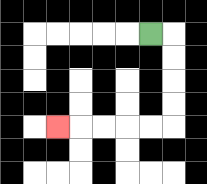{'start': '[6, 1]', 'end': '[2, 5]', 'path_directions': 'R,D,D,D,D,L,L,L,L,L', 'path_coordinates': '[[6, 1], [7, 1], [7, 2], [7, 3], [7, 4], [7, 5], [6, 5], [5, 5], [4, 5], [3, 5], [2, 5]]'}